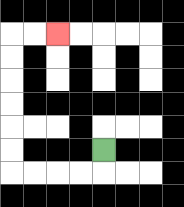{'start': '[4, 6]', 'end': '[2, 1]', 'path_directions': 'D,L,L,L,L,U,U,U,U,U,U,R,R', 'path_coordinates': '[[4, 6], [4, 7], [3, 7], [2, 7], [1, 7], [0, 7], [0, 6], [0, 5], [0, 4], [0, 3], [0, 2], [0, 1], [1, 1], [2, 1]]'}